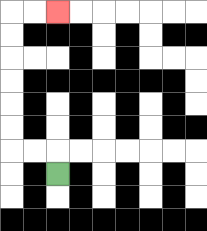{'start': '[2, 7]', 'end': '[2, 0]', 'path_directions': 'U,L,L,U,U,U,U,U,U,R,R', 'path_coordinates': '[[2, 7], [2, 6], [1, 6], [0, 6], [0, 5], [0, 4], [0, 3], [0, 2], [0, 1], [0, 0], [1, 0], [2, 0]]'}